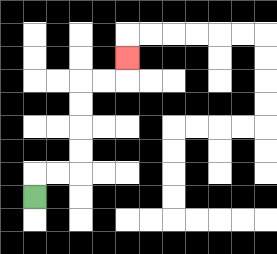{'start': '[1, 8]', 'end': '[5, 2]', 'path_directions': 'U,R,R,U,U,U,U,R,R,U', 'path_coordinates': '[[1, 8], [1, 7], [2, 7], [3, 7], [3, 6], [3, 5], [3, 4], [3, 3], [4, 3], [5, 3], [5, 2]]'}